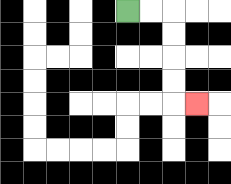{'start': '[5, 0]', 'end': '[8, 4]', 'path_directions': 'R,R,D,D,D,D,R', 'path_coordinates': '[[5, 0], [6, 0], [7, 0], [7, 1], [7, 2], [7, 3], [7, 4], [8, 4]]'}